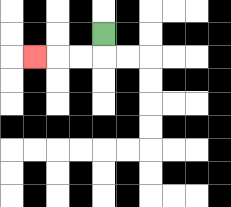{'start': '[4, 1]', 'end': '[1, 2]', 'path_directions': 'D,L,L,L', 'path_coordinates': '[[4, 1], [4, 2], [3, 2], [2, 2], [1, 2]]'}